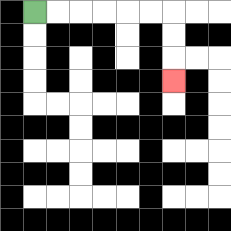{'start': '[1, 0]', 'end': '[7, 3]', 'path_directions': 'R,R,R,R,R,R,D,D,D', 'path_coordinates': '[[1, 0], [2, 0], [3, 0], [4, 0], [5, 0], [6, 0], [7, 0], [7, 1], [7, 2], [7, 3]]'}